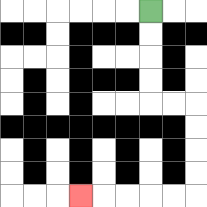{'start': '[6, 0]', 'end': '[3, 8]', 'path_directions': 'D,D,D,D,R,R,D,D,D,D,L,L,L,L,L', 'path_coordinates': '[[6, 0], [6, 1], [6, 2], [6, 3], [6, 4], [7, 4], [8, 4], [8, 5], [8, 6], [8, 7], [8, 8], [7, 8], [6, 8], [5, 8], [4, 8], [3, 8]]'}